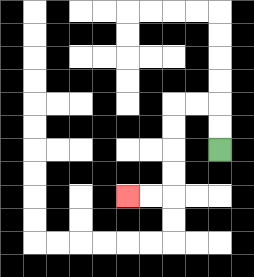{'start': '[9, 6]', 'end': '[5, 8]', 'path_directions': 'U,U,L,L,D,D,D,D,L,L', 'path_coordinates': '[[9, 6], [9, 5], [9, 4], [8, 4], [7, 4], [7, 5], [7, 6], [7, 7], [7, 8], [6, 8], [5, 8]]'}